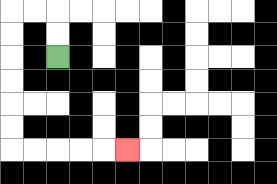{'start': '[2, 2]', 'end': '[5, 6]', 'path_directions': 'U,U,L,L,D,D,D,D,D,D,R,R,R,R,R', 'path_coordinates': '[[2, 2], [2, 1], [2, 0], [1, 0], [0, 0], [0, 1], [0, 2], [0, 3], [0, 4], [0, 5], [0, 6], [1, 6], [2, 6], [3, 6], [4, 6], [5, 6]]'}